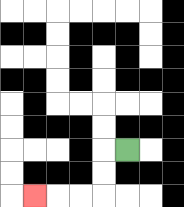{'start': '[5, 6]', 'end': '[1, 8]', 'path_directions': 'L,D,D,L,L,L', 'path_coordinates': '[[5, 6], [4, 6], [4, 7], [4, 8], [3, 8], [2, 8], [1, 8]]'}